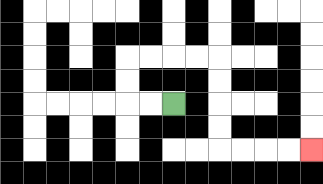{'start': '[7, 4]', 'end': '[13, 6]', 'path_directions': 'L,L,U,U,R,R,R,R,D,D,D,D,R,R,R,R', 'path_coordinates': '[[7, 4], [6, 4], [5, 4], [5, 3], [5, 2], [6, 2], [7, 2], [8, 2], [9, 2], [9, 3], [9, 4], [9, 5], [9, 6], [10, 6], [11, 6], [12, 6], [13, 6]]'}